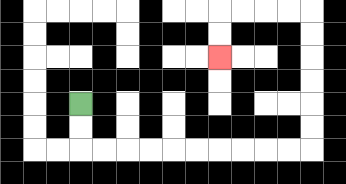{'start': '[3, 4]', 'end': '[9, 2]', 'path_directions': 'D,D,R,R,R,R,R,R,R,R,R,R,U,U,U,U,U,U,L,L,L,L,D,D', 'path_coordinates': '[[3, 4], [3, 5], [3, 6], [4, 6], [5, 6], [6, 6], [7, 6], [8, 6], [9, 6], [10, 6], [11, 6], [12, 6], [13, 6], [13, 5], [13, 4], [13, 3], [13, 2], [13, 1], [13, 0], [12, 0], [11, 0], [10, 0], [9, 0], [9, 1], [9, 2]]'}